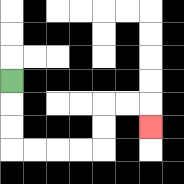{'start': '[0, 3]', 'end': '[6, 5]', 'path_directions': 'D,D,D,R,R,R,R,U,U,R,R,D', 'path_coordinates': '[[0, 3], [0, 4], [0, 5], [0, 6], [1, 6], [2, 6], [3, 6], [4, 6], [4, 5], [4, 4], [5, 4], [6, 4], [6, 5]]'}